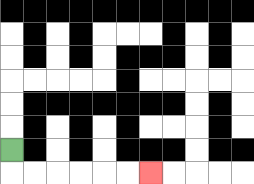{'start': '[0, 6]', 'end': '[6, 7]', 'path_directions': 'D,R,R,R,R,R,R', 'path_coordinates': '[[0, 6], [0, 7], [1, 7], [2, 7], [3, 7], [4, 7], [5, 7], [6, 7]]'}